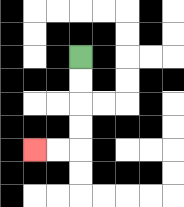{'start': '[3, 2]', 'end': '[1, 6]', 'path_directions': 'D,D,D,D,L,L', 'path_coordinates': '[[3, 2], [3, 3], [3, 4], [3, 5], [3, 6], [2, 6], [1, 6]]'}